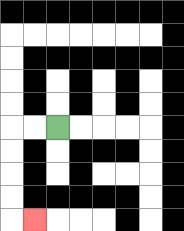{'start': '[2, 5]', 'end': '[1, 9]', 'path_directions': 'L,L,D,D,D,D,R', 'path_coordinates': '[[2, 5], [1, 5], [0, 5], [0, 6], [0, 7], [0, 8], [0, 9], [1, 9]]'}